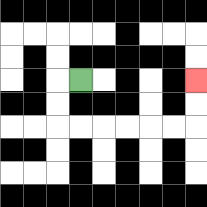{'start': '[3, 3]', 'end': '[8, 3]', 'path_directions': 'L,D,D,R,R,R,R,R,R,U,U', 'path_coordinates': '[[3, 3], [2, 3], [2, 4], [2, 5], [3, 5], [4, 5], [5, 5], [6, 5], [7, 5], [8, 5], [8, 4], [8, 3]]'}